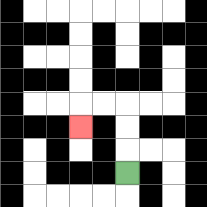{'start': '[5, 7]', 'end': '[3, 5]', 'path_directions': 'U,U,U,L,L,D', 'path_coordinates': '[[5, 7], [5, 6], [5, 5], [5, 4], [4, 4], [3, 4], [3, 5]]'}